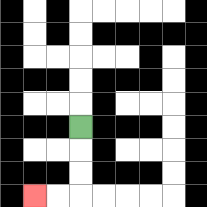{'start': '[3, 5]', 'end': '[1, 8]', 'path_directions': 'D,D,D,L,L', 'path_coordinates': '[[3, 5], [3, 6], [3, 7], [3, 8], [2, 8], [1, 8]]'}